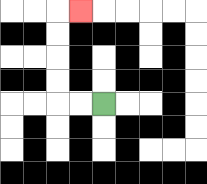{'start': '[4, 4]', 'end': '[3, 0]', 'path_directions': 'L,L,U,U,U,U,R', 'path_coordinates': '[[4, 4], [3, 4], [2, 4], [2, 3], [2, 2], [2, 1], [2, 0], [3, 0]]'}